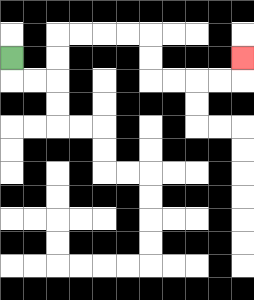{'start': '[0, 2]', 'end': '[10, 2]', 'path_directions': 'D,R,R,U,U,R,R,R,R,D,D,R,R,R,R,U', 'path_coordinates': '[[0, 2], [0, 3], [1, 3], [2, 3], [2, 2], [2, 1], [3, 1], [4, 1], [5, 1], [6, 1], [6, 2], [6, 3], [7, 3], [8, 3], [9, 3], [10, 3], [10, 2]]'}